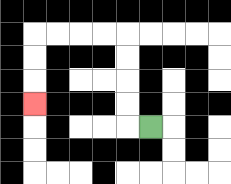{'start': '[6, 5]', 'end': '[1, 4]', 'path_directions': 'L,U,U,U,U,L,L,L,L,D,D,D', 'path_coordinates': '[[6, 5], [5, 5], [5, 4], [5, 3], [5, 2], [5, 1], [4, 1], [3, 1], [2, 1], [1, 1], [1, 2], [1, 3], [1, 4]]'}